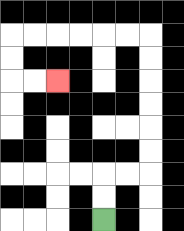{'start': '[4, 9]', 'end': '[2, 3]', 'path_directions': 'U,U,R,R,U,U,U,U,U,U,L,L,L,L,L,L,D,D,R,R', 'path_coordinates': '[[4, 9], [4, 8], [4, 7], [5, 7], [6, 7], [6, 6], [6, 5], [6, 4], [6, 3], [6, 2], [6, 1], [5, 1], [4, 1], [3, 1], [2, 1], [1, 1], [0, 1], [0, 2], [0, 3], [1, 3], [2, 3]]'}